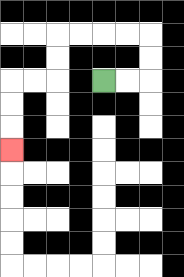{'start': '[4, 3]', 'end': '[0, 6]', 'path_directions': 'R,R,U,U,L,L,L,L,D,D,L,L,D,D,D', 'path_coordinates': '[[4, 3], [5, 3], [6, 3], [6, 2], [6, 1], [5, 1], [4, 1], [3, 1], [2, 1], [2, 2], [2, 3], [1, 3], [0, 3], [0, 4], [0, 5], [0, 6]]'}